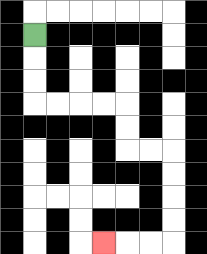{'start': '[1, 1]', 'end': '[4, 10]', 'path_directions': 'D,D,D,R,R,R,R,D,D,R,R,D,D,D,D,L,L,L', 'path_coordinates': '[[1, 1], [1, 2], [1, 3], [1, 4], [2, 4], [3, 4], [4, 4], [5, 4], [5, 5], [5, 6], [6, 6], [7, 6], [7, 7], [7, 8], [7, 9], [7, 10], [6, 10], [5, 10], [4, 10]]'}